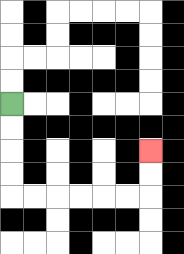{'start': '[0, 4]', 'end': '[6, 6]', 'path_directions': 'D,D,D,D,R,R,R,R,R,R,U,U', 'path_coordinates': '[[0, 4], [0, 5], [0, 6], [0, 7], [0, 8], [1, 8], [2, 8], [3, 8], [4, 8], [5, 8], [6, 8], [6, 7], [6, 6]]'}